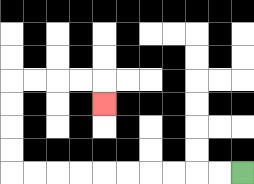{'start': '[10, 7]', 'end': '[4, 4]', 'path_directions': 'L,L,L,L,L,L,L,L,L,L,U,U,U,U,R,R,R,R,D', 'path_coordinates': '[[10, 7], [9, 7], [8, 7], [7, 7], [6, 7], [5, 7], [4, 7], [3, 7], [2, 7], [1, 7], [0, 7], [0, 6], [0, 5], [0, 4], [0, 3], [1, 3], [2, 3], [3, 3], [4, 3], [4, 4]]'}